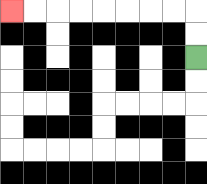{'start': '[8, 2]', 'end': '[0, 0]', 'path_directions': 'U,U,L,L,L,L,L,L,L,L', 'path_coordinates': '[[8, 2], [8, 1], [8, 0], [7, 0], [6, 0], [5, 0], [4, 0], [3, 0], [2, 0], [1, 0], [0, 0]]'}